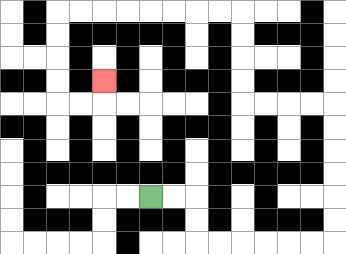{'start': '[6, 8]', 'end': '[4, 3]', 'path_directions': 'R,R,D,D,R,R,R,R,R,R,U,U,U,U,U,U,L,L,L,L,U,U,U,U,L,L,L,L,L,L,L,L,D,D,D,D,R,R,U', 'path_coordinates': '[[6, 8], [7, 8], [8, 8], [8, 9], [8, 10], [9, 10], [10, 10], [11, 10], [12, 10], [13, 10], [14, 10], [14, 9], [14, 8], [14, 7], [14, 6], [14, 5], [14, 4], [13, 4], [12, 4], [11, 4], [10, 4], [10, 3], [10, 2], [10, 1], [10, 0], [9, 0], [8, 0], [7, 0], [6, 0], [5, 0], [4, 0], [3, 0], [2, 0], [2, 1], [2, 2], [2, 3], [2, 4], [3, 4], [4, 4], [4, 3]]'}